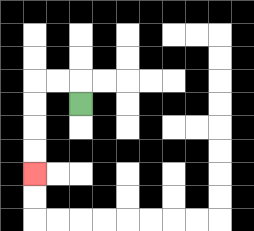{'start': '[3, 4]', 'end': '[1, 7]', 'path_directions': 'U,L,L,D,D,D,D', 'path_coordinates': '[[3, 4], [3, 3], [2, 3], [1, 3], [1, 4], [1, 5], [1, 6], [1, 7]]'}